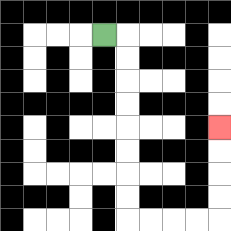{'start': '[4, 1]', 'end': '[9, 5]', 'path_directions': 'R,D,D,D,D,D,D,D,D,R,R,R,R,U,U,U,U', 'path_coordinates': '[[4, 1], [5, 1], [5, 2], [5, 3], [5, 4], [5, 5], [5, 6], [5, 7], [5, 8], [5, 9], [6, 9], [7, 9], [8, 9], [9, 9], [9, 8], [9, 7], [9, 6], [9, 5]]'}